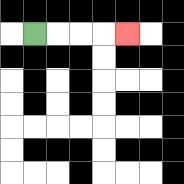{'start': '[1, 1]', 'end': '[5, 1]', 'path_directions': 'R,R,R,R', 'path_coordinates': '[[1, 1], [2, 1], [3, 1], [4, 1], [5, 1]]'}